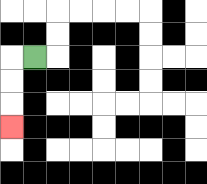{'start': '[1, 2]', 'end': '[0, 5]', 'path_directions': 'L,D,D,D', 'path_coordinates': '[[1, 2], [0, 2], [0, 3], [0, 4], [0, 5]]'}